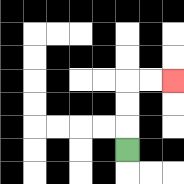{'start': '[5, 6]', 'end': '[7, 3]', 'path_directions': 'U,U,U,R,R', 'path_coordinates': '[[5, 6], [5, 5], [5, 4], [5, 3], [6, 3], [7, 3]]'}